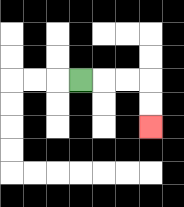{'start': '[3, 3]', 'end': '[6, 5]', 'path_directions': 'R,R,R,D,D', 'path_coordinates': '[[3, 3], [4, 3], [5, 3], [6, 3], [6, 4], [6, 5]]'}